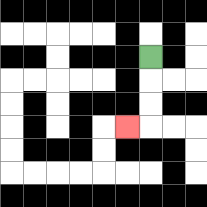{'start': '[6, 2]', 'end': '[5, 5]', 'path_directions': 'D,D,D,L', 'path_coordinates': '[[6, 2], [6, 3], [6, 4], [6, 5], [5, 5]]'}